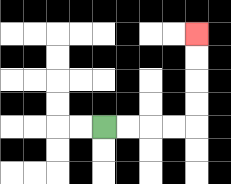{'start': '[4, 5]', 'end': '[8, 1]', 'path_directions': 'R,R,R,R,U,U,U,U', 'path_coordinates': '[[4, 5], [5, 5], [6, 5], [7, 5], [8, 5], [8, 4], [8, 3], [8, 2], [8, 1]]'}